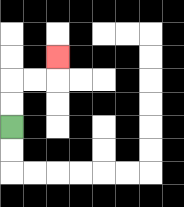{'start': '[0, 5]', 'end': '[2, 2]', 'path_directions': 'U,U,R,R,U', 'path_coordinates': '[[0, 5], [0, 4], [0, 3], [1, 3], [2, 3], [2, 2]]'}